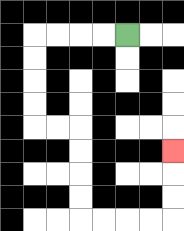{'start': '[5, 1]', 'end': '[7, 6]', 'path_directions': 'L,L,L,L,D,D,D,D,R,R,D,D,D,D,R,R,R,R,U,U,U', 'path_coordinates': '[[5, 1], [4, 1], [3, 1], [2, 1], [1, 1], [1, 2], [1, 3], [1, 4], [1, 5], [2, 5], [3, 5], [3, 6], [3, 7], [3, 8], [3, 9], [4, 9], [5, 9], [6, 9], [7, 9], [7, 8], [7, 7], [7, 6]]'}